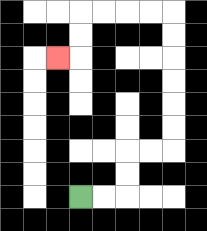{'start': '[3, 8]', 'end': '[2, 2]', 'path_directions': 'R,R,U,U,R,R,U,U,U,U,U,U,L,L,L,L,D,D,L', 'path_coordinates': '[[3, 8], [4, 8], [5, 8], [5, 7], [5, 6], [6, 6], [7, 6], [7, 5], [7, 4], [7, 3], [7, 2], [7, 1], [7, 0], [6, 0], [5, 0], [4, 0], [3, 0], [3, 1], [3, 2], [2, 2]]'}